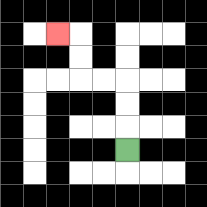{'start': '[5, 6]', 'end': '[2, 1]', 'path_directions': 'U,U,U,L,L,U,U,L', 'path_coordinates': '[[5, 6], [5, 5], [5, 4], [5, 3], [4, 3], [3, 3], [3, 2], [3, 1], [2, 1]]'}